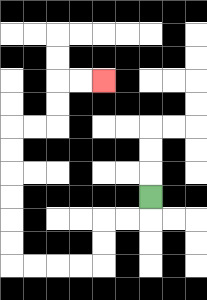{'start': '[6, 8]', 'end': '[4, 3]', 'path_directions': 'D,L,L,D,D,L,L,L,L,U,U,U,U,U,U,R,R,U,U,R,R', 'path_coordinates': '[[6, 8], [6, 9], [5, 9], [4, 9], [4, 10], [4, 11], [3, 11], [2, 11], [1, 11], [0, 11], [0, 10], [0, 9], [0, 8], [0, 7], [0, 6], [0, 5], [1, 5], [2, 5], [2, 4], [2, 3], [3, 3], [4, 3]]'}